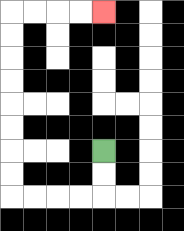{'start': '[4, 6]', 'end': '[4, 0]', 'path_directions': 'D,D,L,L,L,L,U,U,U,U,U,U,U,U,R,R,R,R', 'path_coordinates': '[[4, 6], [4, 7], [4, 8], [3, 8], [2, 8], [1, 8], [0, 8], [0, 7], [0, 6], [0, 5], [0, 4], [0, 3], [0, 2], [0, 1], [0, 0], [1, 0], [2, 0], [3, 0], [4, 0]]'}